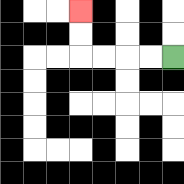{'start': '[7, 2]', 'end': '[3, 0]', 'path_directions': 'L,L,L,L,U,U', 'path_coordinates': '[[7, 2], [6, 2], [5, 2], [4, 2], [3, 2], [3, 1], [3, 0]]'}